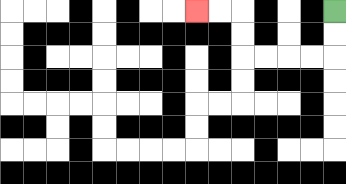{'start': '[14, 0]', 'end': '[8, 0]', 'path_directions': 'D,D,L,L,L,L,U,U,L,L', 'path_coordinates': '[[14, 0], [14, 1], [14, 2], [13, 2], [12, 2], [11, 2], [10, 2], [10, 1], [10, 0], [9, 0], [8, 0]]'}